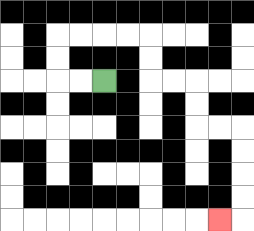{'start': '[4, 3]', 'end': '[9, 9]', 'path_directions': 'L,L,U,U,R,R,R,R,D,D,R,R,D,D,R,R,D,D,D,D,L', 'path_coordinates': '[[4, 3], [3, 3], [2, 3], [2, 2], [2, 1], [3, 1], [4, 1], [5, 1], [6, 1], [6, 2], [6, 3], [7, 3], [8, 3], [8, 4], [8, 5], [9, 5], [10, 5], [10, 6], [10, 7], [10, 8], [10, 9], [9, 9]]'}